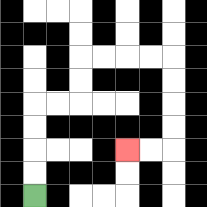{'start': '[1, 8]', 'end': '[5, 6]', 'path_directions': 'U,U,U,U,R,R,U,U,R,R,R,R,D,D,D,D,L,L', 'path_coordinates': '[[1, 8], [1, 7], [1, 6], [1, 5], [1, 4], [2, 4], [3, 4], [3, 3], [3, 2], [4, 2], [5, 2], [6, 2], [7, 2], [7, 3], [7, 4], [7, 5], [7, 6], [6, 6], [5, 6]]'}